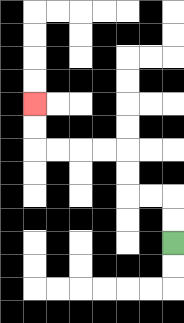{'start': '[7, 10]', 'end': '[1, 4]', 'path_directions': 'U,U,L,L,U,U,L,L,L,L,U,U', 'path_coordinates': '[[7, 10], [7, 9], [7, 8], [6, 8], [5, 8], [5, 7], [5, 6], [4, 6], [3, 6], [2, 6], [1, 6], [1, 5], [1, 4]]'}